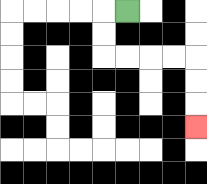{'start': '[5, 0]', 'end': '[8, 5]', 'path_directions': 'L,D,D,R,R,R,R,D,D,D', 'path_coordinates': '[[5, 0], [4, 0], [4, 1], [4, 2], [5, 2], [6, 2], [7, 2], [8, 2], [8, 3], [8, 4], [8, 5]]'}